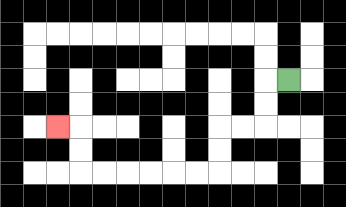{'start': '[12, 3]', 'end': '[2, 5]', 'path_directions': 'L,D,D,L,L,D,D,L,L,L,L,L,L,U,U,L', 'path_coordinates': '[[12, 3], [11, 3], [11, 4], [11, 5], [10, 5], [9, 5], [9, 6], [9, 7], [8, 7], [7, 7], [6, 7], [5, 7], [4, 7], [3, 7], [3, 6], [3, 5], [2, 5]]'}